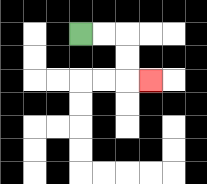{'start': '[3, 1]', 'end': '[6, 3]', 'path_directions': 'R,R,D,D,R', 'path_coordinates': '[[3, 1], [4, 1], [5, 1], [5, 2], [5, 3], [6, 3]]'}